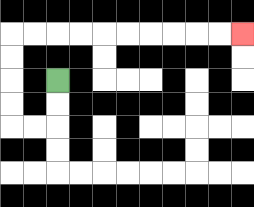{'start': '[2, 3]', 'end': '[10, 1]', 'path_directions': 'D,D,L,L,U,U,U,U,R,R,R,R,R,R,R,R,R,R', 'path_coordinates': '[[2, 3], [2, 4], [2, 5], [1, 5], [0, 5], [0, 4], [0, 3], [0, 2], [0, 1], [1, 1], [2, 1], [3, 1], [4, 1], [5, 1], [6, 1], [7, 1], [8, 1], [9, 1], [10, 1]]'}